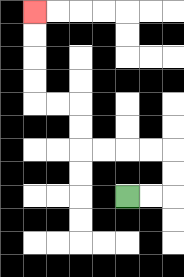{'start': '[5, 8]', 'end': '[1, 0]', 'path_directions': 'R,R,U,U,L,L,L,L,U,U,L,L,U,U,U,U', 'path_coordinates': '[[5, 8], [6, 8], [7, 8], [7, 7], [7, 6], [6, 6], [5, 6], [4, 6], [3, 6], [3, 5], [3, 4], [2, 4], [1, 4], [1, 3], [1, 2], [1, 1], [1, 0]]'}